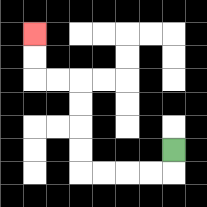{'start': '[7, 6]', 'end': '[1, 1]', 'path_directions': 'D,L,L,L,L,U,U,U,U,L,L,U,U', 'path_coordinates': '[[7, 6], [7, 7], [6, 7], [5, 7], [4, 7], [3, 7], [3, 6], [3, 5], [3, 4], [3, 3], [2, 3], [1, 3], [1, 2], [1, 1]]'}